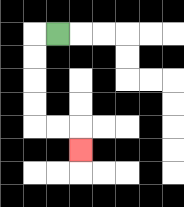{'start': '[2, 1]', 'end': '[3, 6]', 'path_directions': 'L,D,D,D,D,R,R,D', 'path_coordinates': '[[2, 1], [1, 1], [1, 2], [1, 3], [1, 4], [1, 5], [2, 5], [3, 5], [3, 6]]'}